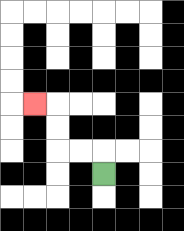{'start': '[4, 7]', 'end': '[1, 4]', 'path_directions': 'U,L,L,U,U,L', 'path_coordinates': '[[4, 7], [4, 6], [3, 6], [2, 6], [2, 5], [2, 4], [1, 4]]'}